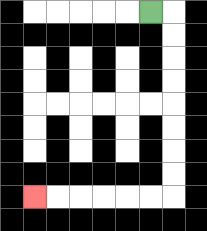{'start': '[6, 0]', 'end': '[1, 8]', 'path_directions': 'R,D,D,D,D,D,D,D,D,L,L,L,L,L,L', 'path_coordinates': '[[6, 0], [7, 0], [7, 1], [7, 2], [7, 3], [7, 4], [7, 5], [7, 6], [7, 7], [7, 8], [6, 8], [5, 8], [4, 8], [3, 8], [2, 8], [1, 8]]'}